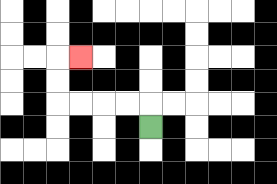{'start': '[6, 5]', 'end': '[3, 2]', 'path_directions': 'U,L,L,L,L,U,U,R', 'path_coordinates': '[[6, 5], [6, 4], [5, 4], [4, 4], [3, 4], [2, 4], [2, 3], [2, 2], [3, 2]]'}